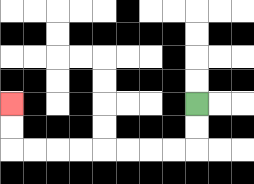{'start': '[8, 4]', 'end': '[0, 4]', 'path_directions': 'D,D,L,L,L,L,L,L,L,L,U,U', 'path_coordinates': '[[8, 4], [8, 5], [8, 6], [7, 6], [6, 6], [5, 6], [4, 6], [3, 6], [2, 6], [1, 6], [0, 6], [0, 5], [0, 4]]'}